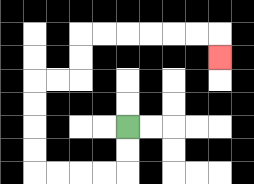{'start': '[5, 5]', 'end': '[9, 2]', 'path_directions': 'D,D,L,L,L,L,U,U,U,U,R,R,U,U,R,R,R,R,R,R,D', 'path_coordinates': '[[5, 5], [5, 6], [5, 7], [4, 7], [3, 7], [2, 7], [1, 7], [1, 6], [1, 5], [1, 4], [1, 3], [2, 3], [3, 3], [3, 2], [3, 1], [4, 1], [5, 1], [6, 1], [7, 1], [8, 1], [9, 1], [9, 2]]'}